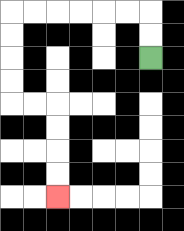{'start': '[6, 2]', 'end': '[2, 8]', 'path_directions': 'U,U,L,L,L,L,L,L,D,D,D,D,R,R,D,D,D,D', 'path_coordinates': '[[6, 2], [6, 1], [6, 0], [5, 0], [4, 0], [3, 0], [2, 0], [1, 0], [0, 0], [0, 1], [0, 2], [0, 3], [0, 4], [1, 4], [2, 4], [2, 5], [2, 6], [2, 7], [2, 8]]'}